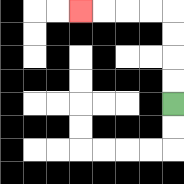{'start': '[7, 4]', 'end': '[3, 0]', 'path_directions': 'U,U,U,U,L,L,L,L', 'path_coordinates': '[[7, 4], [7, 3], [7, 2], [7, 1], [7, 0], [6, 0], [5, 0], [4, 0], [3, 0]]'}